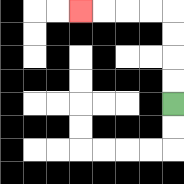{'start': '[7, 4]', 'end': '[3, 0]', 'path_directions': 'U,U,U,U,L,L,L,L', 'path_coordinates': '[[7, 4], [7, 3], [7, 2], [7, 1], [7, 0], [6, 0], [5, 0], [4, 0], [3, 0]]'}